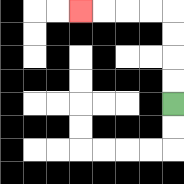{'start': '[7, 4]', 'end': '[3, 0]', 'path_directions': 'U,U,U,U,L,L,L,L', 'path_coordinates': '[[7, 4], [7, 3], [7, 2], [7, 1], [7, 0], [6, 0], [5, 0], [4, 0], [3, 0]]'}